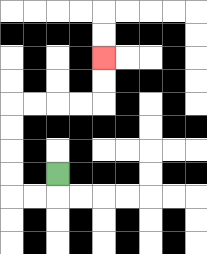{'start': '[2, 7]', 'end': '[4, 2]', 'path_directions': 'D,L,L,U,U,U,U,R,R,R,R,U,U', 'path_coordinates': '[[2, 7], [2, 8], [1, 8], [0, 8], [0, 7], [0, 6], [0, 5], [0, 4], [1, 4], [2, 4], [3, 4], [4, 4], [4, 3], [4, 2]]'}